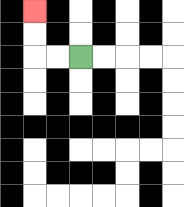{'start': '[3, 2]', 'end': '[1, 0]', 'path_directions': 'L,L,U,U', 'path_coordinates': '[[3, 2], [2, 2], [1, 2], [1, 1], [1, 0]]'}